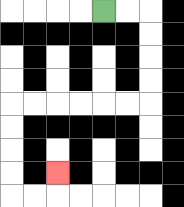{'start': '[4, 0]', 'end': '[2, 7]', 'path_directions': 'R,R,D,D,D,D,L,L,L,L,L,L,D,D,D,D,R,R,U', 'path_coordinates': '[[4, 0], [5, 0], [6, 0], [6, 1], [6, 2], [6, 3], [6, 4], [5, 4], [4, 4], [3, 4], [2, 4], [1, 4], [0, 4], [0, 5], [0, 6], [0, 7], [0, 8], [1, 8], [2, 8], [2, 7]]'}